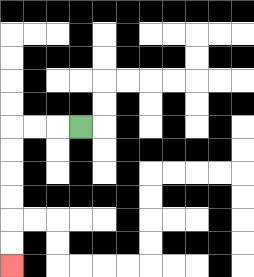{'start': '[3, 5]', 'end': '[0, 11]', 'path_directions': 'L,L,L,D,D,D,D,D,D', 'path_coordinates': '[[3, 5], [2, 5], [1, 5], [0, 5], [0, 6], [0, 7], [0, 8], [0, 9], [0, 10], [0, 11]]'}